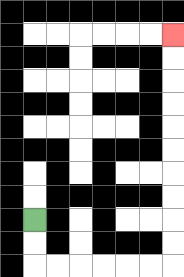{'start': '[1, 9]', 'end': '[7, 1]', 'path_directions': 'D,D,R,R,R,R,R,R,U,U,U,U,U,U,U,U,U,U', 'path_coordinates': '[[1, 9], [1, 10], [1, 11], [2, 11], [3, 11], [4, 11], [5, 11], [6, 11], [7, 11], [7, 10], [7, 9], [7, 8], [7, 7], [7, 6], [7, 5], [7, 4], [7, 3], [7, 2], [7, 1]]'}